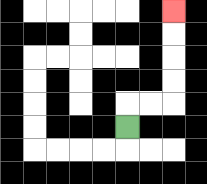{'start': '[5, 5]', 'end': '[7, 0]', 'path_directions': 'U,R,R,U,U,U,U', 'path_coordinates': '[[5, 5], [5, 4], [6, 4], [7, 4], [7, 3], [7, 2], [7, 1], [7, 0]]'}